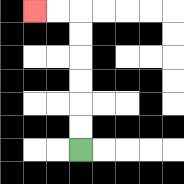{'start': '[3, 6]', 'end': '[1, 0]', 'path_directions': 'U,U,U,U,U,U,L,L', 'path_coordinates': '[[3, 6], [3, 5], [3, 4], [3, 3], [3, 2], [3, 1], [3, 0], [2, 0], [1, 0]]'}